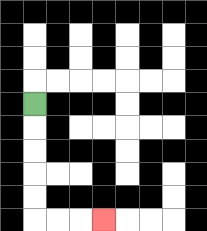{'start': '[1, 4]', 'end': '[4, 9]', 'path_directions': 'D,D,D,D,D,R,R,R', 'path_coordinates': '[[1, 4], [1, 5], [1, 6], [1, 7], [1, 8], [1, 9], [2, 9], [3, 9], [4, 9]]'}